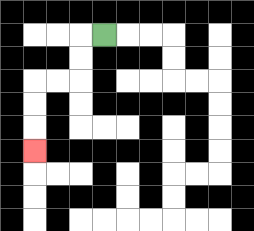{'start': '[4, 1]', 'end': '[1, 6]', 'path_directions': 'L,D,D,L,L,D,D,D', 'path_coordinates': '[[4, 1], [3, 1], [3, 2], [3, 3], [2, 3], [1, 3], [1, 4], [1, 5], [1, 6]]'}